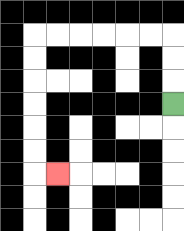{'start': '[7, 4]', 'end': '[2, 7]', 'path_directions': 'U,U,U,L,L,L,L,L,L,D,D,D,D,D,D,R', 'path_coordinates': '[[7, 4], [7, 3], [7, 2], [7, 1], [6, 1], [5, 1], [4, 1], [3, 1], [2, 1], [1, 1], [1, 2], [1, 3], [1, 4], [1, 5], [1, 6], [1, 7], [2, 7]]'}